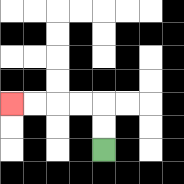{'start': '[4, 6]', 'end': '[0, 4]', 'path_directions': 'U,U,L,L,L,L', 'path_coordinates': '[[4, 6], [4, 5], [4, 4], [3, 4], [2, 4], [1, 4], [0, 4]]'}